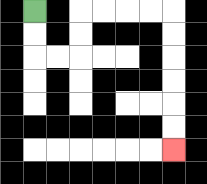{'start': '[1, 0]', 'end': '[7, 6]', 'path_directions': 'D,D,R,R,U,U,R,R,R,R,D,D,D,D,D,D', 'path_coordinates': '[[1, 0], [1, 1], [1, 2], [2, 2], [3, 2], [3, 1], [3, 0], [4, 0], [5, 0], [6, 0], [7, 0], [7, 1], [7, 2], [7, 3], [7, 4], [7, 5], [7, 6]]'}